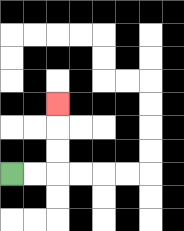{'start': '[0, 7]', 'end': '[2, 4]', 'path_directions': 'R,R,U,U,U', 'path_coordinates': '[[0, 7], [1, 7], [2, 7], [2, 6], [2, 5], [2, 4]]'}